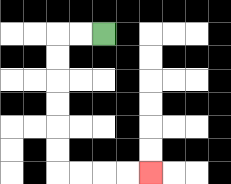{'start': '[4, 1]', 'end': '[6, 7]', 'path_directions': 'L,L,D,D,D,D,D,D,R,R,R,R', 'path_coordinates': '[[4, 1], [3, 1], [2, 1], [2, 2], [2, 3], [2, 4], [2, 5], [2, 6], [2, 7], [3, 7], [4, 7], [5, 7], [6, 7]]'}